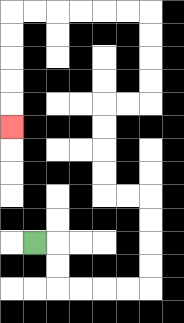{'start': '[1, 10]', 'end': '[0, 5]', 'path_directions': 'R,D,D,R,R,R,R,U,U,U,U,L,L,U,U,U,U,R,R,U,U,U,U,L,L,L,L,L,L,D,D,D,D,D', 'path_coordinates': '[[1, 10], [2, 10], [2, 11], [2, 12], [3, 12], [4, 12], [5, 12], [6, 12], [6, 11], [6, 10], [6, 9], [6, 8], [5, 8], [4, 8], [4, 7], [4, 6], [4, 5], [4, 4], [5, 4], [6, 4], [6, 3], [6, 2], [6, 1], [6, 0], [5, 0], [4, 0], [3, 0], [2, 0], [1, 0], [0, 0], [0, 1], [0, 2], [0, 3], [0, 4], [0, 5]]'}